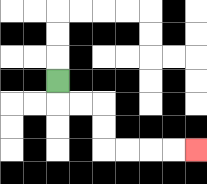{'start': '[2, 3]', 'end': '[8, 6]', 'path_directions': 'D,R,R,D,D,R,R,R,R', 'path_coordinates': '[[2, 3], [2, 4], [3, 4], [4, 4], [4, 5], [4, 6], [5, 6], [6, 6], [7, 6], [8, 6]]'}